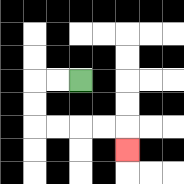{'start': '[3, 3]', 'end': '[5, 6]', 'path_directions': 'L,L,D,D,R,R,R,R,D', 'path_coordinates': '[[3, 3], [2, 3], [1, 3], [1, 4], [1, 5], [2, 5], [3, 5], [4, 5], [5, 5], [5, 6]]'}